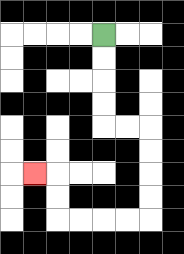{'start': '[4, 1]', 'end': '[1, 7]', 'path_directions': 'D,D,D,D,R,R,D,D,D,D,L,L,L,L,U,U,L', 'path_coordinates': '[[4, 1], [4, 2], [4, 3], [4, 4], [4, 5], [5, 5], [6, 5], [6, 6], [6, 7], [6, 8], [6, 9], [5, 9], [4, 9], [3, 9], [2, 9], [2, 8], [2, 7], [1, 7]]'}